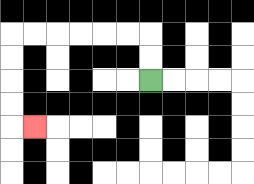{'start': '[6, 3]', 'end': '[1, 5]', 'path_directions': 'U,U,L,L,L,L,L,L,D,D,D,D,R', 'path_coordinates': '[[6, 3], [6, 2], [6, 1], [5, 1], [4, 1], [3, 1], [2, 1], [1, 1], [0, 1], [0, 2], [0, 3], [0, 4], [0, 5], [1, 5]]'}